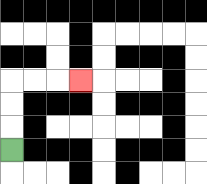{'start': '[0, 6]', 'end': '[3, 3]', 'path_directions': 'U,U,U,R,R,R', 'path_coordinates': '[[0, 6], [0, 5], [0, 4], [0, 3], [1, 3], [2, 3], [3, 3]]'}